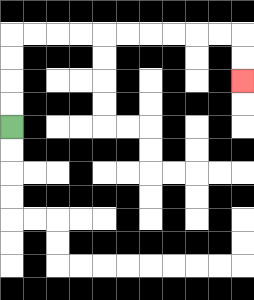{'start': '[0, 5]', 'end': '[10, 3]', 'path_directions': 'U,U,U,U,R,R,R,R,R,R,R,R,R,R,D,D', 'path_coordinates': '[[0, 5], [0, 4], [0, 3], [0, 2], [0, 1], [1, 1], [2, 1], [3, 1], [4, 1], [5, 1], [6, 1], [7, 1], [8, 1], [9, 1], [10, 1], [10, 2], [10, 3]]'}